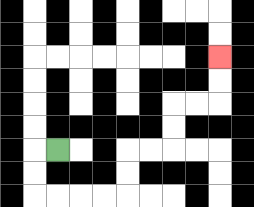{'start': '[2, 6]', 'end': '[9, 2]', 'path_directions': 'L,D,D,R,R,R,R,U,U,R,R,U,U,R,R,U,U', 'path_coordinates': '[[2, 6], [1, 6], [1, 7], [1, 8], [2, 8], [3, 8], [4, 8], [5, 8], [5, 7], [5, 6], [6, 6], [7, 6], [7, 5], [7, 4], [8, 4], [9, 4], [9, 3], [9, 2]]'}